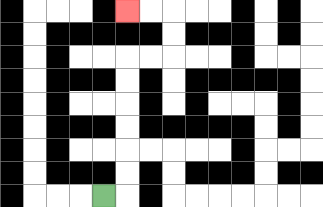{'start': '[4, 8]', 'end': '[5, 0]', 'path_directions': 'R,U,U,U,U,U,U,R,R,U,U,L,L', 'path_coordinates': '[[4, 8], [5, 8], [5, 7], [5, 6], [5, 5], [5, 4], [5, 3], [5, 2], [6, 2], [7, 2], [7, 1], [7, 0], [6, 0], [5, 0]]'}